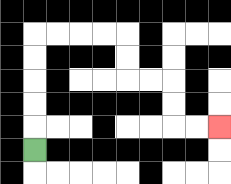{'start': '[1, 6]', 'end': '[9, 5]', 'path_directions': 'U,U,U,U,U,R,R,R,R,D,D,R,R,D,D,R,R', 'path_coordinates': '[[1, 6], [1, 5], [1, 4], [1, 3], [1, 2], [1, 1], [2, 1], [3, 1], [4, 1], [5, 1], [5, 2], [5, 3], [6, 3], [7, 3], [7, 4], [7, 5], [8, 5], [9, 5]]'}